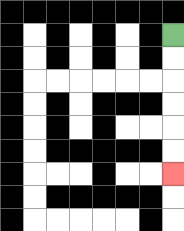{'start': '[7, 1]', 'end': '[7, 7]', 'path_directions': 'D,D,D,D,D,D', 'path_coordinates': '[[7, 1], [7, 2], [7, 3], [7, 4], [7, 5], [7, 6], [7, 7]]'}